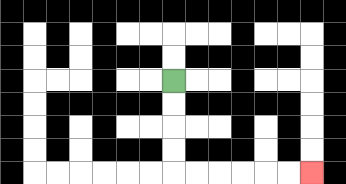{'start': '[7, 3]', 'end': '[13, 7]', 'path_directions': 'D,D,D,D,R,R,R,R,R,R', 'path_coordinates': '[[7, 3], [7, 4], [7, 5], [7, 6], [7, 7], [8, 7], [9, 7], [10, 7], [11, 7], [12, 7], [13, 7]]'}